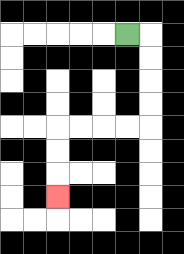{'start': '[5, 1]', 'end': '[2, 8]', 'path_directions': 'R,D,D,D,D,L,L,L,L,D,D,D', 'path_coordinates': '[[5, 1], [6, 1], [6, 2], [6, 3], [6, 4], [6, 5], [5, 5], [4, 5], [3, 5], [2, 5], [2, 6], [2, 7], [2, 8]]'}